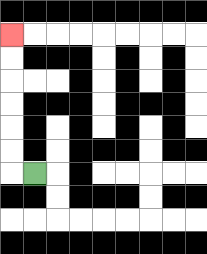{'start': '[1, 7]', 'end': '[0, 1]', 'path_directions': 'L,U,U,U,U,U,U', 'path_coordinates': '[[1, 7], [0, 7], [0, 6], [0, 5], [0, 4], [0, 3], [0, 2], [0, 1]]'}